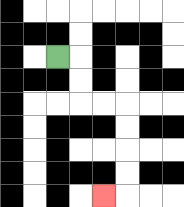{'start': '[2, 2]', 'end': '[4, 8]', 'path_directions': 'R,D,D,R,R,D,D,D,D,L', 'path_coordinates': '[[2, 2], [3, 2], [3, 3], [3, 4], [4, 4], [5, 4], [5, 5], [5, 6], [5, 7], [5, 8], [4, 8]]'}